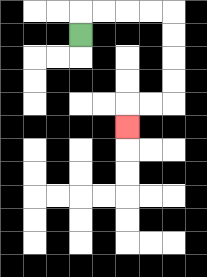{'start': '[3, 1]', 'end': '[5, 5]', 'path_directions': 'U,R,R,R,R,D,D,D,D,L,L,D', 'path_coordinates': '[[3, 1], [3, 0], [4, 0], [5, 0], [6, 0], [7, 0], [7, 1], [7, 2], [7, 3], [7, 4], [6, 4], [5, 4], [5, 5]]'}